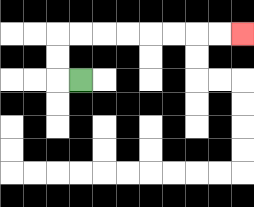{'start': '[3, 3]', 'end': '[10, 1]', 'path_directions': 'L,U,U,R,R,R,R,R,R,R,R', 'path_coordinates': '[[3, 3], [2, 3], [2, 2], [2, 1], [3, 1], [4, 1], [5, 1], [6, 1], [7, 1], [8, 1], [9, 1], [10, 1]]'}